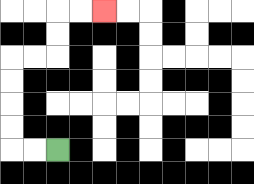{'start': '[2, 6]', 'end': '[4, 0]', 'path_directions': 'L,L,U,U,U,U,R,R,U,U,R,R', 'path_coordinates': '[[2, 6], [1, 6], [0, 6], [0, 5], [0, 4], [0, 3], [0, 2], [1, 2], [2, 2], [2, 1], [2, 0], [3, 0], [4, 0]]'}